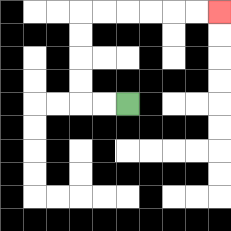{'start': '[5, 4]', 'end': '[9, 0]', 'path_directions': 'L,L,U,U,U,U,R,R,R,R,R,R', 'path_coordinates': '[[5, 4], [4, 4], [3, 4], [3, 3], [3, 2], [3, 1], [3, 0], [4, 0], [5, 0], [6, 0], [7, 0], [8, 0], [9, 0]]'}